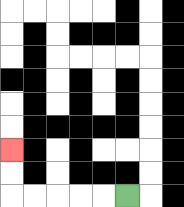{'start': '[5, 8]', 'end': '[0, 6]', 'path_directions': 'L,L,L,L,L,U,U', 'path_coordinates': '[[5, 8], [4, 8], [3, 8], [2, 8], [1, 8], [0, 8], [0, 7], [0, 6]]'}